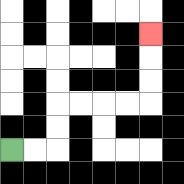{'start': '[0, 6]', 'end': '[6, 1]', 'path_directions': 'R,R,U,U,R,R,R,R,U,U,U', 'path_coordinates': '[[0, 6], [1, 6], [2, 6], [2, 5], [2, 4], [3, 4], [4, 4], [5, 4], [6, 4], [6, 3], [6, 2], [6, 1]]'}